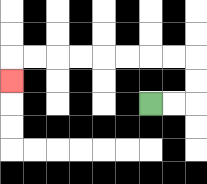{'start': '[6, 4]', 'end': '[0, 3]', 'path_directions': 'R,R,U,U,L,L,L,L,L,L,L,L,D', 'path_coordinates': '[[6, 4], [7, 4], [8, 4], [8, 3], [8, 2], [7, 2], [6, 2], [5, 2], [4, 2], [3, 2], [2, 2], [1, 2], [0, 2], [0, 3]]'}